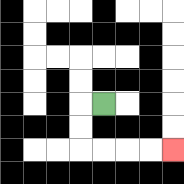{'start': '[4, 4]', 'end': '[7, 6]', 'path_directions': 'L,D,D,R,R,R,R', 'path_coordinates': '[[4, 4], [3, 4], [3, 5], [3, 6], [4, 6], [5, 6], [6, 6], [7, 6]]'}